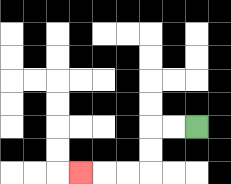{'start': '[8, 5]', 'end': '[3, 7]', 'path_directions': 'L,L,D,D,L,L,L', 'path_coordinates': '[[8, 5], [7, 5], [6, 5], [6, 6], [6, 7], [5, 7], [4, 7], [3, 7]]'}